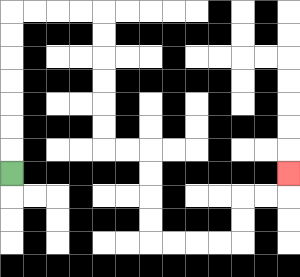{'start': '[0, 7]', 'end': '[12, 7]', 'path_directions': 'U,U,U,U,U,U,U,R,R,R,R,D,D,D,D,D,D,R,R,D,D,D,D,R,R,R,R,U,U,R,R,U', 'path_coordinates': '[[0, 7], [0, 6], [0, 5], [0, 4], [0, 3], [0, 2], [0, 1], [0, 0], [1, 0], [2, 0], [3, 0], [4, 0], [4, 1], [4, 2], [4, 3], [4, 4], [4, 5], [4, 6], [5, 6], [6, 6], [6, 7], [6, 8], [6, 9], [6, 10], [7, 10], [8, 10], [9, 10], [10, 10], [10, 9], [10, 8], [11, 8], [12, 8], [12, 7]]'}